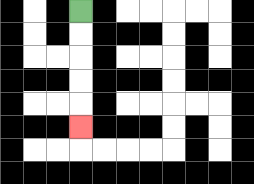{'start': '[3, 0]', 'end': '[3, 5]', 'path_directions': 'D,D,D,D,D', 'path_coordinates': '[[3, 0], [3, 1], [3, 2], [3, 3], [3, 4], [3, 5]]'}